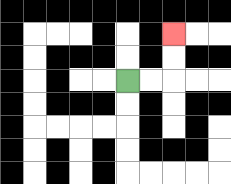{'start': '[5, 3]', 'end': '[7, 1]', 'path_directions': 'R,R,U,U', 'path_coordinates': '[[5, 3], [6, 3], [7, 3], [7, 2], [7, 1]]'}